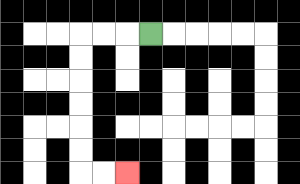{'start': '[6, 1]', 'end': '[5, 7]', 'path_directions': 'L,L,L,D,D,D,D,D,D,R,R', 'path_coordinates': '[[6, 1], [5, 1], [4, 1], [3, 1], [3, 2], [3, 3], [3, 4], [3, 5], [3, 6], [3, 7], [4, 7], [5, 7]]'}